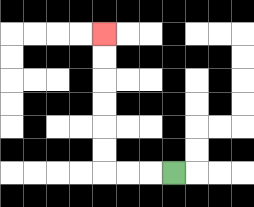{'start': '[7, 7]', 'end': '[4, 1]', 'path_directions': 'L,L,L,U,U,U,U,U,U', 'path_coordinates': '[[7, 7], [6, 7], [5, 7], [4, 7], [4, 6], [4, 5], [4, 4], [4, 3], [4, 2], [4, 1]]'}